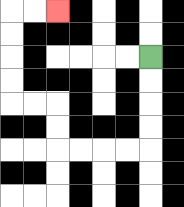{'start': '[6, 2]', 'end': '[2, 0]', 'path_directions': 'D,D,D,D,L,L,L,L,U,U,L,L,U,U,U,U,R,R', 'path_coordinates': '[[6, 2], [6, 3], [6, 4], [6, 5], [6, 6], [5, 6], [4, 6], [3, 6], [2, 6], [2, 5], [2, 4], [1, 4], [0, 4], [0, 3], [0, 2], [0, 1], [0, 0], [1, 0], [2, 0]]'}